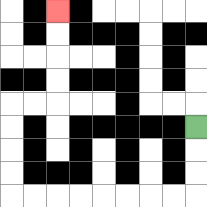{'start': '[8, 5]', 'end': '[2, 0]', 'path_directions': 'D,D,D,L,L,L,L,L,L,L,L,U,U,U,U,R,R,U,U,U,U', 'path_coordinates': '[[8, 5], [8, 6], [8, 7], [8, 8], [7, 8], [6, 8], [5, 8], [4, 8], [3, 8], [2, 8], [1, 8], [0, 8], [0, 7], [0, 6], [0, 5], [0, 4], [1, 4], [2, 4], [2, 3], [2, 2], [2, 1], [2, 0]]'}